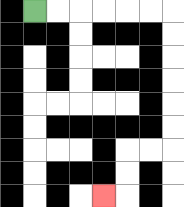{'start': '[1, 0]', 'end': '[4, 8]', 'path_directions': 'R,R,R,R,R,R,D,D,D,D,D,D,L,L,D,D,L', 'path_coordinates': '[[1, 0], [2, 0], [3, 0], [4, 0], [5, 0], [6, 0], [7, 0], [7, 1], [7, 2], [7, 3], [7, 4], [7, 5], [7, 6], [6, 6], [5, 6], [5, 7], [5, 8], [4, 8]]'}